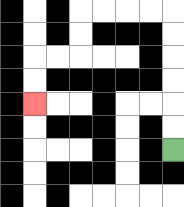{'start': '[7, 6]', 'end': '[1, 4]', 'path_directions': 'U,U,U,U,U,U,L,L,L,L,D,D,L,L,D,D', 'path_coordinates': '[[7, 6], [7, 5], [7, 4], [7, 3], [7, 2], [7, 1], [7, 0], [6, 0], [5, 0], [4, 0], [3, 0], [3, 1], [3, 2], [2, 2], [1, 2], [1, 3], [1, 4]]'}